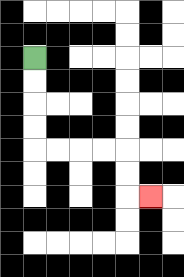{'start': '[1, 2]', 'end': '[6, 8]', 'path_directions': 'D,D,D,D,R,R,R,R,D,D,R', 'path_coordinates': '[[1, 2], [1, 3], [1, 4], [1, 5], [1, 6], [2, 6], [3, 6], [4, 6], [5, 6], [5, 7], [5, 8], [6, 8]]'}